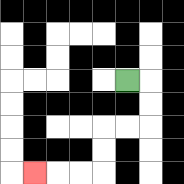{'start': '[5, 3]', 'end': '[1, 7]', 'path_directions': 'R,D,D,L,L,D,D,L,L,L', 'path_coordinates': '[[5, 3], [6, 3], [6, 4], [6, 5], [5, 5], [4, 5], [4, 6], [4, 7], [3, 7], [2, 7], [1, 7]]'}